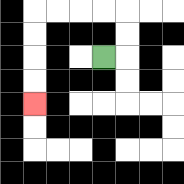{'start': '[4, 2]', 'end': '[1, 4]', 'path_directions': 'R,U,U,L,L,L,L,D,D,D,D', 'path_coordinates': '[[4, 2], [5, 2], [5, 1], [5, 0], [4, 0], [3, 0], [2, 0], [1, 0], [1, 1], [1, 2], [1, 3], [1, 4]]'}